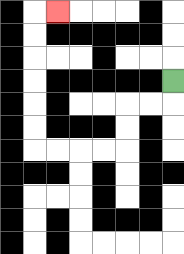{'start': '[7, 3]', 'end': '[2, 0]', 'path_directions': 'D,L,L,D,D,L,L,L,L,U,U,U,U,U,U,R', 'path_coordinates': '[[7, 3], [7, 4], [6, 4], [5, 4], [5, 5], [5, 6], [4, 6], [3, 6], [2, 6], [1, 6], [1, 5], [1, 4], [1, 3], [1, 2], [1, 1], [1, 0], [2, 0]]'}